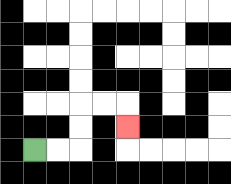{'start': '[1, 6]', 'end': '[5, 5]', 'path_directions': 'R,R,U,U,R,R,D', 'path_coordinates': '[[1, 6], [2, 6], [3, 6], [3, 5], [3, 4], [4, 4], [5, 4], [5, 5]]'}